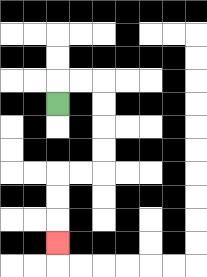{'start': '[2, 4]', 'end': '[2, 10]', 'path_directions': 'U,R,R,D,D,D,D,L,L,D,D,D', 'path_coordinates': '[[2, 4], [2, 3], [3, 3], [4, 3], [4, 4], [4, 5], [4, 6], [4, 7], [3, 7], [2, 7], [2, 8], [2, 9], [2, 10]]'}